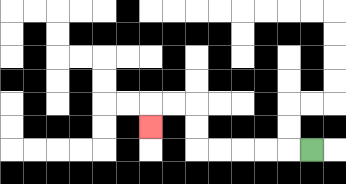{'start': '[13, 6]', 'end': '[6, 5]', 'path_directions': 'L,L,L,L,L,U,U,L,L,D', 'path_coordinates': '[[13, 6], [12, 6], [11, 6], [10, 6], [9, 6], [8, 6], [8, 5], [8, 4], [7, 4], [6, 4], [6, 5]]'}